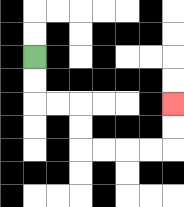{'start': '[1, 2]', 'end': '[7, 4]', 'path_directions': 'D,D,R,R,D,D,R,R,R,R,U,U', 'path_coordinates': '[[1, 2], [1, 3], [1, 4], [2, 4], [3, 4], [3, 5], [3, 6], [4, 6], [5, 6], [6, 6], [7, 6], [7, 5], [7, 4]]'}